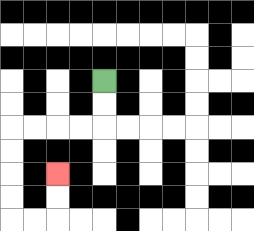{'start': '[4, 3]', 'end': '[2, 7]', 'path_directions': 'D,D,L,L,L,L,D,D,D,D,R,R,U,U', 'path_coordinates': '[[4, 3], [4, 4], [4, 5], [3, 5], [2, 5], [1, 5], [0, 5], [0, 6], [0, 7], [0, 8], [0, 9], [1, 9], [2, 9], [2, 8], [2, 7]]'}